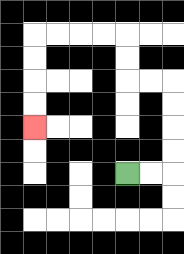{'start': '[5, 7]', 'end': '[1, 5]', 'path_directions': 'R,R,U,U,U,U,L,L,U,U,L,L,L,L,D,D,D,D', 'path_coordinates': '[[5, 7], [6, 7], [7, 7], [7, 6], [7, 5], [7, 4], [7, 3], [6, 3], [5, 3], [5, 2], [5, 1], [4, 1], [3, 1], [2, 1], [1, 1], [1, 2], [1, 3], [1, 4], [1, 5]]'}